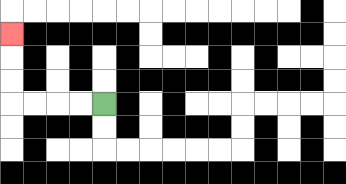{'start': '[4, 4]', 'end': '[0, 1]', 'path_directions': 'L,L,L,L,U,U,U', 'path_coordinates': '[[4, 4], [3, 4], [2, 4], [1, 4], [0, 4], [0, 3], [0, 2], [0, 1]]'}